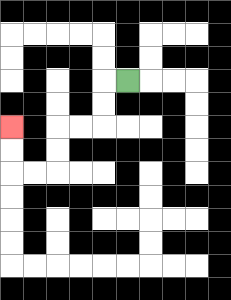{'start': '[5, 3]', 'end': '[0, 5]', 'path_directions': 'L,D,D,L,L,D,D,L,L,U,U', 'path_coordinates': '[[5, 3], [4, 3], [4, 4], [4, 5], [3, 5], [2, 5], [2, 6], [2, 7], [1, 7], [0, 7], [0, 6], [0, 5]]'}